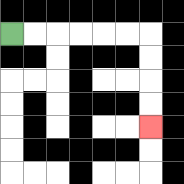{'start': '[0, 1]', 'end': '[6, 5]', 'path_directions': 'R,R,R,R,R,R,D,D,D,D', 'path_coordinates': '[[0, 1], [1, 1], [2, 1], [3, 1], [4, 1], [5, 1], [6, 1], [6, 2], [6, 3], [6, 4], [6, 5]]'}